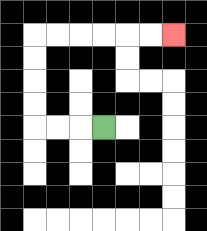{'start': '[4, 5]', 'end': '[7, 1]', 'path_directions': 'L,L,L,U,U,U,U,R,R,R,R,R,R', 'path_coordinates': '[[4, 5], [3, 5], [2, 5], [1, 5], [1, 4], [1, 3], [1, 2], [1, 1], [2, 1], [3, 1], [4, 1], [5, 1], [6, 1], [7, 1]]'}